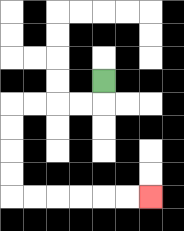{'start': '[4, 3]', 'end': '[6, 8]', 'path_directions': 'D,L,L,L,L,D,D,D,D,R,R,R,R,R,R', 'path_coordinates': '[[4, 3], [4, 4], [3, 4], [2, 4], [1, 4], [0, 4], [0, 5], [0, 6], [0, 7], [0, 8], [1, 8], [2, 8], [3, 8], [4, 8], [5, 8], [6, 8]]'}